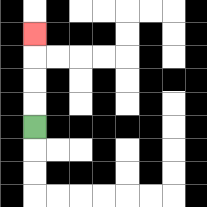{'start': '[1, 5]', 'end': '[1, 1]', 'path_directions': 'U,U,U,U', 'path_coordinates': '[[1, 5], [1, 4], [1, 3], [1, 2], [1, 1]]'}